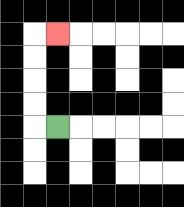{'start': '[2, 5]', 'end': '[2, 1]', 'path_directions': 'L,U,U,U,U,R', 'path_coordinates': '[[2, 5], [1, 5], [1, 4], [1, 3], [1, 2], [1, 1], [2, 1]]'}